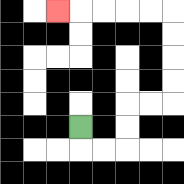{'start': '[3, 5]', 'end': '[2, 0]', 'path_directions': 'D,R,R,U,U,R,R,U,U,U,U,L,L,L,L,L', 'path_coordinates': '[[3, 5], [3, 6], [4, 6], [5, 6], [5, 5], [5, 4], [6, 4], [7, 4], [7, 3], [7, 2], [7, 1], [7, 0], [6, 0], [5, 0], [4, 0], [3, 0], [2, 0]]'}